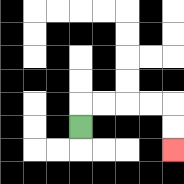{'start': '[3, 5]', 'end': '[7, 6]', 'path_directions': 'U,R,R,R,R,D,D', 'path_coordinates': '[[3, 5], [3, 4], [4, 4], [5, 4], [6, 4], [7, 4], [7, 5], [7, 6]]'}